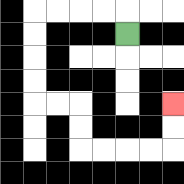{'start': '[5, 1]', 'end': '[7, 4]', 'path_directions': 'U,L,L,L,L,D,D,D,D,R,R,D,D,R,R,R,R,U,U', 'path_coordinates': '[[5, 1], [5, 0], [4, 0], [3, 0], [2, 0], [1, 0], [1, 1], [1, 2], [1, 3], [1, 4], [2, 4], [3, 4], [3, 5], [3, 6], [4, 6], [5, 6], [6, 6], [7, 6], [7, 5], [7, 4]]'}